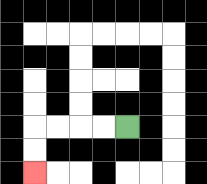{'start': '[5, 5]', 'end': '[1, 7]', 'path_directions': 'L,L,L,L,D,D', 'path_coordinates': '[[5, 5], [4, 5], [3, 5], [2, 5], [1, 5], [1, 6], [1, 7]]'}